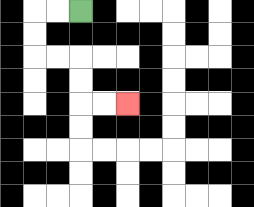{'start': '[3, 0]', 'end': '[5, 4]', 'path_directions': 'L,L,D,D,R,R,D,D,R,R', 'path_coordinates': '[[3, 0], [2, 0], [1, 0], [1, 1], [1, 2], [2, 2], [3, 2], [3, 3], [3, 4], [4, 4], [5, 4]]'}